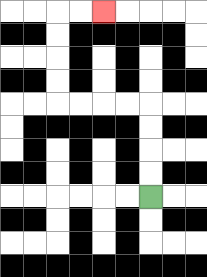{'start': '[6, 8]', 'end': '[4, 0]', 'path_directions': 'U,U,U,U,L,L,L,L,U,U,U,U,R,R', 'path_coordinates': '[[6, 8], [6, 7], [6, 6], [6, 5], [6, 4], [5, 4], [4, 4], [3, 4], [2, 4], [2, 3], [2, 2], [2, 1], [2, 0], [3, 0], [4, 0]]'}